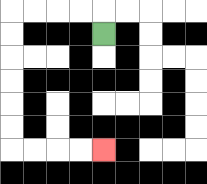{'start': '[4, 1]', 'end': '[4, 6]', 'path_directions': 'U,L,L,L,L,D,D,D,D,D,D,R,R,R,R', 'path_coordinates': '[[4, 1], [4, 0], [3, 0], [2, 0], [1, 0], [0, 0], [0, 1], [0, 2], [0, 3], [0, 4], [0, 5], [0, 6], [1, 6], [2, 6], [3, 6], [4, 6]]'}